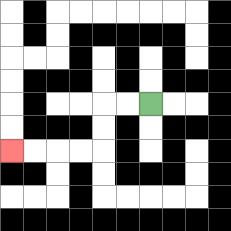{'start': '[6, 4]', 'end': '[0, 6]', 'path_directions': 'L,L,D,D,L,L,L,L', 'path_coordinates': '[[6, 4], [5, 4], [4, 4], [4, 5], [4, 6], [3, 6], [2, 6], [1, 6], [0, 6]]'}